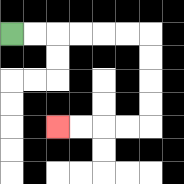{'start': '[0, 1]', 'end': '[2, 5]', 'path_directions': 'R,R,R,R,R,R,D,D,D,D,L,L,L,L', 'path_coordinates': '[[0, 1], [1, 1], [2, 1], [3, 1], [4, 1], [5, 1], [6, 1], [6, 2], [6, 3], [6, 4], [6, 5], [5, 5], [4, 5], [3, 5], [2, 5]]'}